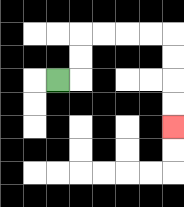{'start': '[2, 3]', 'end': '[7, 5]', 'path_directions': 'R,U,U,R,R,R,R,D,D,D,D', 'path_coordinates': '[[2, 3], [3, 3], [3, 2], [3, 1], [4, 1], [5, 1], [6, 1], [7, 1], [7, 2], [7, 3], [7, 4], [7, 5]]'}